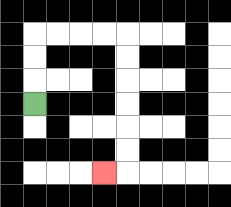{'start': '[1, 4]', 'end': '[4, 7]', 'path_directions': 'U,U,U,R,R,R,R,D,D,D,D,D,D,L', 'path_coordinates': '[[1, 4], [1, 3], [1, 2], [1, 1], [2, 1], [3, 1], [4, 1], [5, 1], [5, 2], [5, 3], [5, 4], [5, 5], [5, 6], [5, 7], [4, 7]]'}